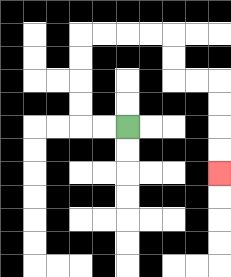{'start': '[5, 5]', 'end': '[9, 7]', 'path_directions': 'L,L,U,U,U,U,R,R,R,R,D,D,R,R,D,D,D,D', 'path_coordinates': '[[5, 5], [4, 5], [3, 5], [3, 4], [3, 3], [3, 2], [3, 1], [4, 1], [5, 1], [6, 1], [7, 1], [7, 2], [7, 3], [8, 3], [9, 3], [9, 4], [9, 5], [9, 6], [9, 7]]'}